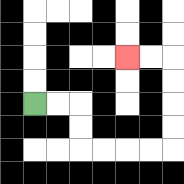{'start': '[1, 4]', 'end': '[5, 2]', 'path_directions': 'R,R,D,D,R,R,R,R,U,U,U,U,L,L', 'path_coordinates': '[[1, 4], [2, 4], [3, 4], [3, 5], [3, 6], [4, 6], [5, 6], [6, 6], [7, 6], [7, 5], [7, 4], [7, 3], [7, 2], [6, 2], [5, 2]]'}